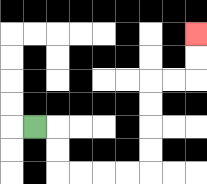{'start': '[1, 5]', 'end': '[8, 1]', 'path_directions': 'R,D,D,R,R,R,R,U,U,U,U,R,R,U,U', 'path_coordinates': '[[1, 5], [2, 5], [2, 6], [2, 7], [3, 7], [4, 7], [5, 7], [6, 7], [6, 6], [6, 5], [6, 4], [6, 3], [7, 3], [8, 3], [8, 2], [8, 1]]'}